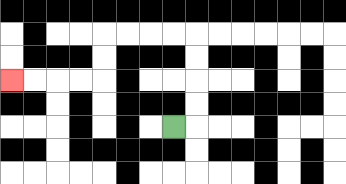{'start': '[7, 5]', 'end': '[0, 3]', 'path_directions': 'R,U,U,U,U,L,L,L,L,D,D,L,L,L,L', 'path_coordinates': '[[7, 5], [8, 5], [8, 4], [8, 3], [8, 2], [8, 1], [7, 1], [6, 1], [5, 1], [4, 1], [4, 2], [4, 3], [3, 3], [2, 3], [1, 3], [0, 3]]'}